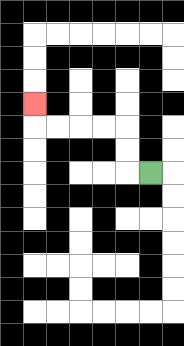{'start': '[6, 7]', 'end': '[1, 4]', 'path_directions': 'L,U,U,L,L,L,L,U', 'path_coordinates': '[[6, 7], [5, 7], [5, 6], [5, 5], [4, 5], [3, 5], [2, 5], [1, 5], [1, 4]]'}